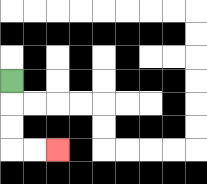{'start': '[0, 3]', 'end': '[2, 6]', 'path_directions': 'D,D,D,R,R', 'path_coordinates': '[[0, 3], [0, 4], [0, 5], [0, 6], [1, 6], [2, 6]]'}